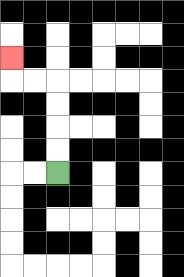{'start': '[2, 7]', 'end': '[0, 2]', 'path_directions': 'U,U,U,U,L,L,U', 'path_coordinates': '[[2, 7], [2, 6], [2, 5], [2, 4], [2, 3], [1, 3], [0, 3], [0, 2]]'}